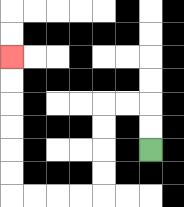{'start': '[6, 6]', 'end': '[0, 2]', 'path_directions': 'U,U,L,L,D,D,D,D,L,L,L,L,U,U,U,U,U,U', 'path_coordinates': '[[6, 6], [6, 5], [6, 4], [5, 4], [4, 4], [4, 5], [4, 6], [4, 7], [4, 8], [3, 8], [2, 8], [1, 8], [0, 8], [0, 7], [0, 6], [0, 5], [0, 4], [0, 3], [0, 2]]'}